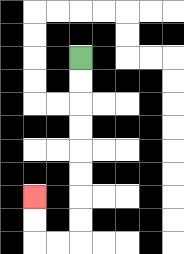{'start': '[3, 2]', 'end': '[1, 8]', 'path_directions': 'D,D,D,D,D,D,D,D,L,L,U,U', 'path_coordinates': '[[3, 2], [3, 3], [3, 4], [3, 5], [3, 6], [3, 7], [3, 8], [3, 9], [3, 10], [2, 10], [1, 10], [1, 9], [1, 8]]'}